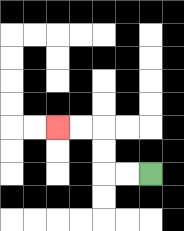{'start': '[6, 7]', 'end': '[2, 5]', 'path_directions': 'L,L,U,U,L,L', 'path_coordinates': '[[6, 7], [5, 7], [4, 7], [4, 6], [4, 5], [3, 5], [2, 5]]'}